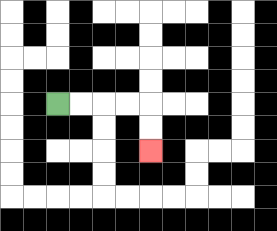{'start': '[2, 4]', 'end': '[6, 6]', 'path_directions': 'R,R,R,R,D,D', 'path_coordinates': '[[2, 4], [3, 4], [4, 4], [5, 4], [6, 4], [6, 5], [6, 6]]'}